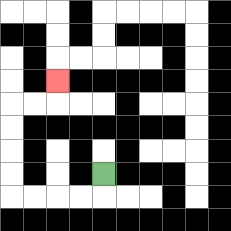{'start': '[4, 7]', 'end': '[2, 3]', 'path_directions': 'D,L,L,L,L,U,U,U,U,R,R,U', 'path_coordinates': '[[4, 7], [4, 8], [3, 8], [2, 8], [1, 8], [0, 8], [0, 7], [0, 6], [0, 5], [0, 4], [1, 4], [2, 4], [2, 3]]'}